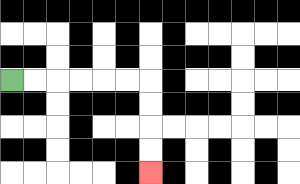{'start': '[0, 3]', 'end': '[6, 7]', 'path_directions': 'R,R,R,R,R,R,D,D,D,D', 'path_coordinates': '[[0, 3], [1, 3], [2, 3], [3, 3], [4, 3], [5, 3], [6, 3], [6, 4], [6, 5], [6, 6], [6, 7]]'}